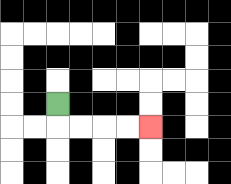{'start': '[2, 4]', 'end': '[6, 5]', 'path_directions': 'D,R,R,R,R', 'path_coordinates': '[[2, 4], [2, 5], [3, 5], [4, 5], [5, 5], [6, 5]]'}